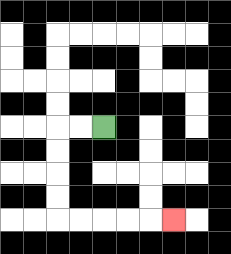{'start': '[4, 5]', 'end': '[7, 9]', 'path_directions': 'L,L,D,D,D,D,R,R,R,R,R', 'path_coordinates': '[[4, 5], [3, 5], [2, 5], [2, 6], [2, 7], [2, 8], [2, 9], [3, 9], [4, 9], [5, 9], [6, 9], [7, 9]]'}